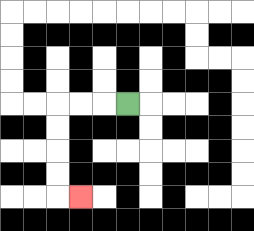{'start': '[5, 4]', 'end': '[3, 8]', 'path_directions': 'L,L,L,D,D,D,D,R', 'path_coordinates': '[[5, 4], [4, 4], [3, 4], [2, 4], [2, 5], [2, 6], [2, 7], [2, 8], [3, 8]]'}